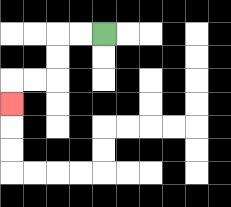{'start': '[4, 1]', 'end': '[0, 4]', 'path_directions': 'L,L,D,D,L,L,D', 'path_coordinates': '[[4, 1], [3, 1], [2, 1], [2, 2], [2, 3], [1, 3], [0, 3], [0, 4]]'}